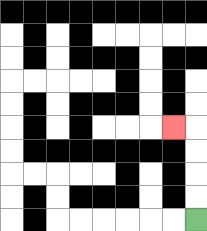{'start': '[8, 9]', 'end': '[7, 5]', 'path_directions': 'U,U,U,U,L', 'path_coordinates': '[[8, 9], [8, 8], [8, 7], [8, 6], [8, 5], [7, 5]]'}